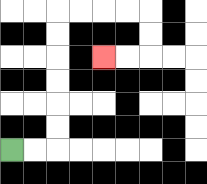{'start': '[0, 6]', 'end': '[4, 2]', 'path_directions': 'R,R,U,U,U,U,U,U,R,R,R,R,D,D,L,L', 'path_coordinates': '[[0, 6], [1, 6], [2, 6], [2, 5], [2, 4], [2, 3], [2, 2], [2, 1], [2, 0], [3, 0], [4, 0], [5, 0], [6, 0], [6, 1], [6, 2], [5, 2], [4, 2]]'}